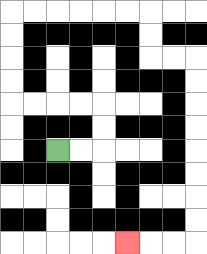{'start': '[2, 6]', 'end': '[5, 10]', 'path_directions': 'R,R,U,U,L,L,L,L,U,U,U,U,R,R,R,R,R,R,D,D,R,R,D,D,D,D,D,D,D,D,L,L,L', 'path_coordinates': '[[2, 6], [3, 6], [4, 6], [4, 5], [4, 4], [3, 4], [2, 4], [1, 4], [0, 4], [0, 3], [0, 2], [0, 1], [0, 0], [1, 0], [2, 0], [3, 0], [4, 0], [5, 0], [6, 0], [6, 1], [6, 2], [7, 2], [8, 2], [8, 3], [8, 4], [8, 5], [8, 6], [8, 7], [8, 8], [8, 9], [8, 10], [7, 10], [6, 10], [5, 10]]'}